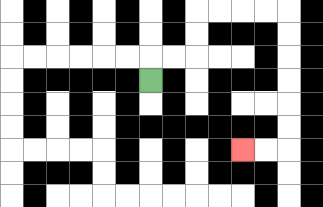{'start': '[6, 3]', 'end': '[10, 6]', 'path_directions': 'U,R,R,U,U,R,R,R,R,D,D,D,D,D,D,L,L', 'path_coordinates': '[[6, 3], [6, 2], [7, 2], [8, 2], [8, 1], [8, 0], [9, 0], [10, 0], [11, 0], [12, 0], [12, 1], [12, 2], [12, 3], [12, 4], [12, 5], [12, 6], [11, 6], [10, 6]]'}